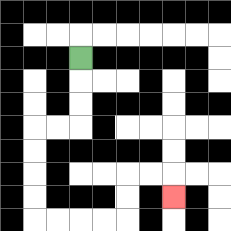{'start': '[3, 2]', 'end': '[7, 8]', 'path_directions': 'D,D,D,L,L,D,D,D,D,R,R,R,R,U,U,R,R,D', 'path_coordinates': '[[3, 2], [3, 3], [3, 4], [3, 5], [2, 5], [1, 5], [1, 6], [1, 7], [1, 8], [1, 9], [2, 9], [3, 9], [4, 9], [5, 9], [5, 8], [5, 7], [6, 7], [7, 7], [7, 8]]'}